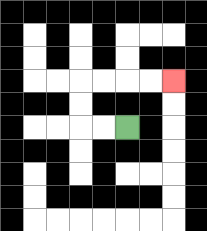{'start': '[5, 5]', 'end': '[7, 3]', 'path_directions': 'L,L,U,U,R,R,R,R', 'path_coordinates': '[[5, 5], [4, 5], [3, 5], [3, 4], [3, 3], [4, 3], [5, 3], [6, 3], [7, 3]]'}